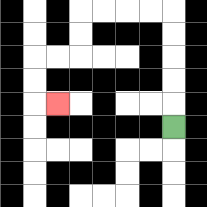{'start': '[7, 5]', 'end': '[2, 4]', 'path_directions': 'U,U,U,U,U,L,L,L,L,D,D,L,L,D,D,R', 'path_coordinates': '[[7, 5], [7, 4], [7, 3], [7, 2], [7, 1], [7, 0], [6, 0], [5, 0], [4, 0], [3, 0], [3, 1], [3, 2], [2, 2], [1, 2], [1, 3], [1, 4], [2, 4]]'}